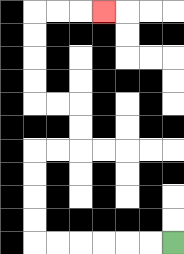{'start': '[7, 10]', 'end': '[4, 0]', 'path_directions': 'L,L,L,L,L,L,U,U,U,U,R,R,U,U,L,L,U,U,U,U,R,R,R', 'path_coordinates': '[[7, 10], [6, 10], [5, 10], [4, 10], [3, 10], [2, 10], [1, 10], [1, 9], [1, 8], [1, 7], [1, 6], [2, 6], [3, 6], [3, 5], [3, 4], [2, 4], [1, 4], [1, 3], [1, 2], [1, 1], [1, 0], [2, 0], [3, 0], [4, 0]]'}